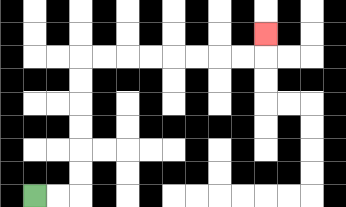{'start': '[1, 8]', 'end': '[11, 1]', 'path_directions': 'R,R,U,U,U,U,U,U,R,R,R,R,R,R,R,R,U', 'path_coordinates': '[[1, 8], [2, 8], [3, 8], [3, 7], [3, 6], [3, 5], [3, 4], [3, 3], [3, 2], [4, 2], [5, 2], [6, 2], [7, 2], [8, 2], [9, 2], [10, 2], [11, 2], [11, 1]]'}